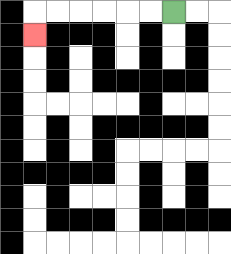{'start': '[7, 0]', 'end': '[1, 1]', 'path_directions': 'L,L,L,L,L,L,D', 'path_coordinates': '[[7, 0], [6, 0], [5, 0], [4, 0], [3, 0], [2, 0], [1, 0], [1, 1]]'}